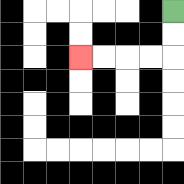{'start': '[7, 0]', 'end': '[3, 2]', 'path_directions': 'D,D,L,L,L,L', 'path_coordinates': '[[7, 0], [7, 1], [7, 2], [6, 2], [5, 2], [4, 2], [3, 2]]'}